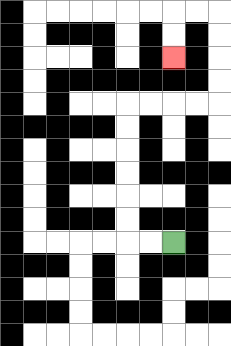{'start': '[7, 10]', 'end': '[7, 2]', 'path_directions': 'L,L,U,U,U,U,U,U,R,R,R,R,U,U,U,U,L,L,D,D', 'path_coordinates': '[[7, 10], [6, 10], [5, 10], [5, 9], [5, 8], [5, 7], [5, 6], [5, 5], [5, 4], [6, 4], [7, 4], [8, 4], [9, 4], [9, 3], [9, 2], [9, 1], [9, 0], [8, 0], [7, 0], [7, 1], [7, 2]]'}